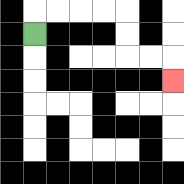{'start': '[1, 1]', 'end': '[7, 3]', 'path_directions': 'U,R,R,R,R,D,D,R,R,D', 'path_coordinates': '[[1, 1], [1, 0], [2, 0], [3, 0], [4, 0], [5, 0], [5, 1], [5, 2], [6, 2], [7, 2], [7, 3]]'}